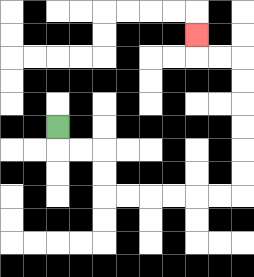{'start': '[2, 5]', 'end': '[8, 1]', 'path_directions': 'D,R,R,D,D,R,R,R,R,R,R,U,U,U,U,U,U,L,L,U', 'path_coordinates': '[[2, 5], [2, 6], [3, 6], [4, 6], [4, 7], [4, 8], [5, 8], [6, 8], [7, 8], [8, 8], [9, 8], [10, 8], [10, 7], [10, 6], [10, 5], [10, 4], [10, 3], [10, 2], [9, 2], [8, 2], [8, 1]]'}